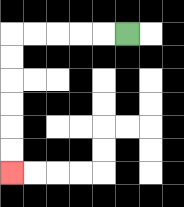{'start': '[5, 1]', 'end': '[0, 7]', 'path_directions': 'L,L,L,L,L,D,D,D,D,D,D', 'path_coordinates': '[[5, 1], [4, 1], [3, 1], [2, 1], [1, 1], [0, 1], [0, 2], [0, 3], [0, 4], [0, 5], [0, 6], [0, 7]]'}